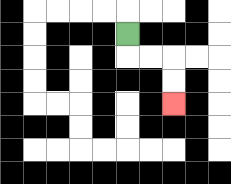{'start': '[5, 1]', 'end': '[7, 4]', 'path_directions': 'D,R,R,D,D', 'path_coordinates': '[[5, 1], [5, 2], [6, 2], [7, 2], [7, 3], [7, 4]]'}